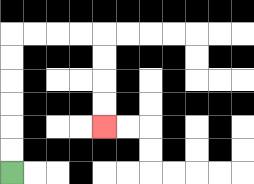{'start': '[0, 7]', 'end': '[4, 5]', 'path_directions': 'U,U,U,U,U,U,R,R,R,R,D,D,D,D', 'path_coordinates': '[[0, 7], [0, 6], [0, 5], [0, 4], [0, 3], [0, 2], [0, 1], [1, 1], [2, 1], [3, 1], [4, 1], [4, 2], [4, 3], [4, 4], [4, 5]]'}